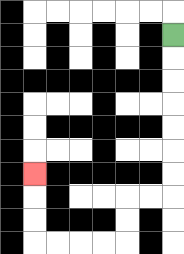{'start': '[7, 1]', 'end': '[1, 7]', 'path_directions': 'D,D,D,D,D,D,D,L,L,D,D,L,L,L,L,U,U,U', 'path_coordinates': '[[7, 1], [7, 2], [7, 3], [7, 4], [7, 5], [7, 6], [7, 7], [7, 8], [6, 8], [5, 8], [5, 9], [5, 10], [4, 10], [3, 10], [2, 10], [1, 10], [1, 9], [1, 8], [1, 7]]'}